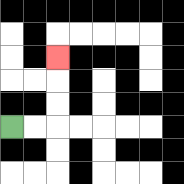{'start': '[0, 5]', 'end': '[2, 2]', 'path_directions': 'R,R,U,U,U', 'path_coordinates': '[[0, 5], [1, 5], [2, 5], [2, 4], [2, 3], [2, 2]]'}